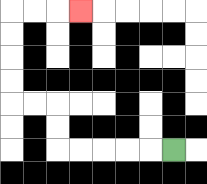{'start': '[7, 6]', 'end': '[3, 0]', 'path_directions': 'L,L,L,L,L,U,U,L,L,U,U,U,U,R,R,R', 'path_coordinates': '[[7, 6], [6, 6], [5, 6], [4, 6], [3, 6], [2, 6], [2, 5], [2, 4], [1, 4], [0, 4], [0, 3], [0, 2], [0, 1], [0, 0], [1, 0], [2, 0], [3, 0]]'}